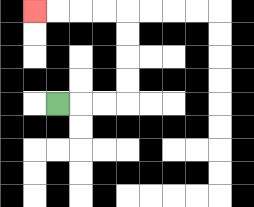{'start': '[2, 4]', 'end': '[1, 0]', 'path_directions': 'R,R,R,U,U,U,U,L,L,L,L', 'path_coordinates': '[[2, 4], [3, 4], [4, 4], [5, 4], [5, 3], [5, 2], [5, 1], [5, 0], [4, 0], [3, 0], [2, 0], [1, 0]]'}